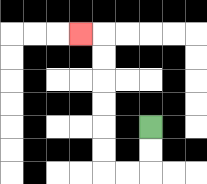{'start': '[6, 5]', 'end': '[3, 1]', 'path_directions': 'D,D,L,L,U,U,U,U,U,U,L', 'path_coordinates': '[[6, 5], [6, 6], [6, 7], [5, 7], [4, 7], [4, 6], [4, 5], [4, 4], [4, 3], [4, 2], [4, 1], [3, 1]]'}